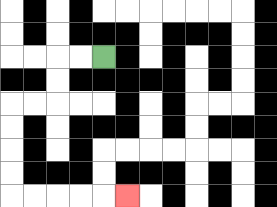{'start': '[4, 2]', 'end': '[5, 8]', 'path_directions': 'L,L,D,D,L,L,D,D,D,D,R,R,R,R,R', 'path_coordinates': '[[4, 2], [3, 2], [2, 2], [2, 3], [2, 4], [1, 4], [0, 4], [0, 5], [0, 6], [0, 7], [0, 8], [1, 8], [2, 8], [3, 8], [4, 8], [5, 8]]'}